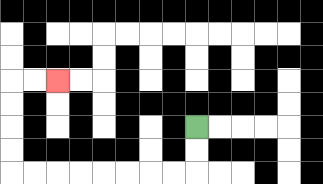{'start': '[8, 5]', 'end': '[2, 3]', 'path_directions': 'D,D,L,L,L,L,L,L,L,L,U,U,U,U,R,R', 'path_coordinates': '[[8, 5], [8, 6], [8, 7], [7, 7], [6, 7], [5, 7], [4, 7], [3, 7], [2, 7], [1, 7], [0, 7], [0, 6], [0, 5], [0, 4], [0, 3], [1, 3], [2, 3]]'}